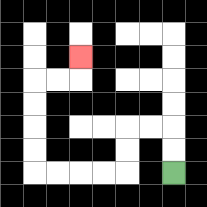{'start': '[7, 7]', 'end': '[3, 2]', 'path_directions': 'U,U,L,L,D,D,L,L,L,L,U,U,U,U,R,R,U', 'path_coordinates': '[[7, 7], [7, 6], [7, 5], [6, 5], [5, 5], [5, 6], [5, 7], [4, 7], [3, 7], [2, 7], [1, 7], [1, 6], [1, 5], [1, 4], [1, 3], [2, 3], [3, 3], [3, 2]]'}